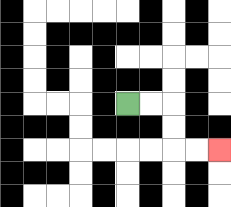{'start': '[5, 4]', 'end': '[9, 6]', 'path_directions': 'R,R,D,D,R,R', 'path_coordinates': '[[5, 4], [6, 4], [7, 4], [7, 5], [7, 6], [8, 6], [9, 6]]'}